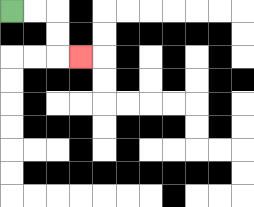{'start': '[0, 0]', 'end': '[3, 2]', 'path_directions': 'R,R,D,D,R', 'path_coordinates': '[[0, 0], [1, 0], [2, 0], [2, 1], [2, 2], [3, 2]]'}